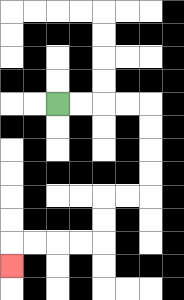{'start': '[2, 4]', 'end': '[0, 11]', 'path_directions': 'R,R,R,R,D,D,D,D,L,L,D,D,L,L,L,L,D', 'path_coordinates': '[[2, 4], [3, 4], [4, 4], [5, 4], [6, 4], [6, 5], [6, 6], [6, 7], [6, 8], [5, 8], [4, 8], [4, 9], [4, 10], [3, 10], [2, 10], [1, 10], [0, 10], [0, 11]]'}